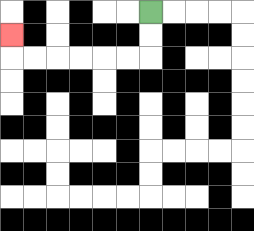{'start': '[6, 0]', 'end': '[0, 1]', 'path_directions': 'D,D,L,L,L,L,L,L,U', 'path_coordinates': '[[6, 0], [6, 1], [6, 2], [5, 2], [4, 2], [3, 2], [2, 2], [1, 2], [0, 2], [0, 1]]'}